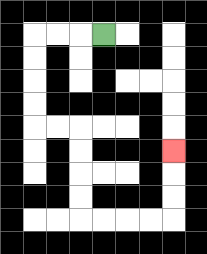{'start': '[4, 1]', 'end': '[7, 6]', 'path_directions': 'L,L,L,D,D,D,D,R,R,D,D,D,D,R,R,R,R,U,U,U', 'path_coordinates': '[[4, 1], [3, 1], [2, 1], [1, 1], [1, 2], [1, 3], [1, 4], [1, 5], [2, 5], [3, 5], [3, 6], [3, 7], [3, 8], [3, 9], [4, 9], [5, 9], [6, 9], [7, 9], [7, 8], [7, 7], [7, 6]]'}